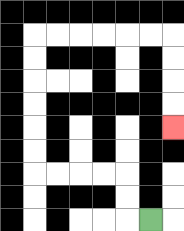{'start': '[6, 9]', 'end': '[7, 5]', 'path_directions': 'L,U,U,L,L,L,L,U,U,U,U,U,U,R,R,R,R,R,R,D,D,D,D', 'path_coordinates': '[[6, 9], [5, 9], [5, 8], [5, 7], [4, 7], [3, 7], [2, 7], [1, 7], [1, 6], [1, 5], [1, 4], [1, 3], [1, 2], [1, 1], [2, 1], [3, 1], [4, 1], [5, 1], [6, 1], [7, 1], [7, 2], [7, 3], [7, 4], [7, 5]]'}